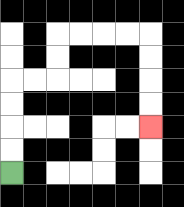{'start': '[0, 7]', 'end': '[6, 5]', 'path_directions': 'U,U,U,U,R,R,U,U,R,R,R,R,D,D,D,D', 'path_coordinates': '[[0, 7], [0, 6], [0, 5], [0, 4], [0, 3], [1, 3], [2, 3], [2, 2], [2, 1], [3, 1], [4, 1], [5, 1], [6, 1], [6, 2], [6, 3], [6, 4], [6, 5]]'}